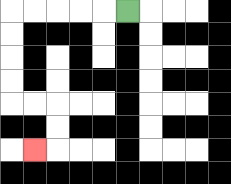{'start': '[5, 0]', 'end': '[1, 6]', 'path_directions': 'L,L,L,L,L,D,D,D,D,R,R,D,D,L', 'path_coordinates': '[[5, 0], [4, 0], [3, 0], [2, 0], [1, 0], [0, 0], [0, 1], [0, 2], [0, 3], [0, 4], [1, 4], [2, 4], [2, 5], [2, 6], [1, 6]]'}